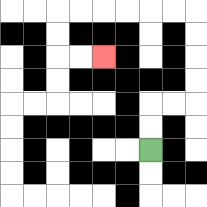{'start': '[6, 6]', 'end': '[4, 2]', 'path_directions': 'U,U,R,R,U,U,U,U,L,L,L,L,L,L,D,D,R,R', 'path_coordinates': '[[6, 6], [6, 5], [6, 4], [7, 4], [8, 4], [8, 3], [8, 2], [8, 1], [8, 0], [7, 0], [6, 0], [5, 0], [4, 0], [3, 0], [2, 0], [2, 1], [2, 2], [3, 2], [4, 2]]'}